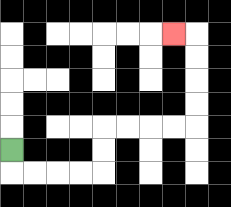{'start': '[0, 6]', 'end': '[7, 1]', 'path_directions': 'D,R,R,R,R,U,U,R,R,R,R,U,U,U,U,L', 'path_coordinates': '[[0, 6], [0, 7], [1, 7], [2, 7], [3, 7], [4, 7], [4, 6], [4, 5], [5, 5], [6, 5], [7, 5], [8, 5], [8, 4], [8, 3], [8, 2], [8, 1], [7, 1]]'}